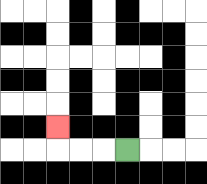{'start': '[5, 6]', 'end': '[2, 5]', 'path_directions': 'L,L,L,U', 'path_coordinates': '[[5, 6], [4, 6], [3, 6], [2, 6], [2, 5]]'}